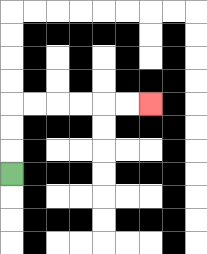{'start': '[0, 7]', 'end': '[6, 4]', 'path_directions': 'U,U,U,R,R,R,R,R,R', 'path_coordinates': '[[0, 7], [0, 6], [0, 5], [0, 4], [1, 4], [2, 4], [3, 4], [4, 4], [5, 4], [6, 4]]'}